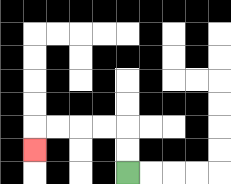{'start': '[5, 7]', 'end': '[1, 6]', 'path_directions': 'U,U,L,L,L,L,D', 'path_coordinates': '[[5, 7], [5, 6], [5, 5], [4, 5], [3, 5], [2, 5], [1, 5], [1, 6]]'}